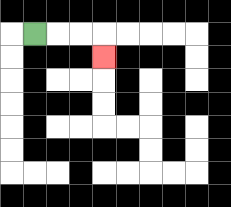{'start': '[1, 1]', 'end': '[4, 2]', 'path_directions': 'R,R,R,D', 'path_coordinates': '[[1, 1], [2, 1], [3, 1], [4, 1], [4, 2]]'}